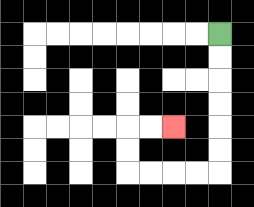{'start': '[9, 1]', 'end': '[7, 5]', 'path_directions': 'D,D,D,D,D,D,L,L,L,L,U,U,R,R', 'path_coordinates': '[[9, 1], [9, 2], [9, 3], [9, 4], [9, 5], [9, 6], [9, 7], [8, 7], [7, 7], [6, 7], [5, 7], [5, 6], [5, 5], [6, 5], [7, 5]]'}